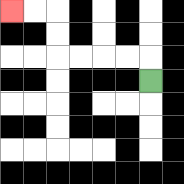{'start': '[6, 3]', 'end': '[0, 0]', 'path_directions': 'U,L,L,L,L,U,U,L,L', 'path_coordinates': '[[6, 3], [6, 2], [5, 2], [4, 2], [3, 2], [2, 2], [2, 1], [2, 0], [1, 0], [0, 0]]'}